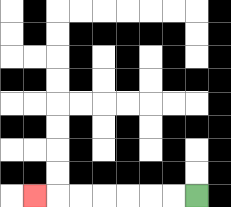{'start': '[8, 8]', 'end': '[1, 8]', 'path_directions': 'L,L,L,L,L,L,L', 'path_coordinates': '[[8, 8], [7, 8], [6, 8], [5, 8], [4, 8], [3, 8], [2, 8], [1, 8]]'}